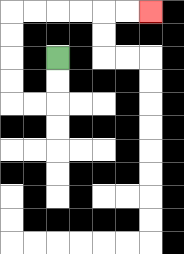{'start': '[2, 2]', 'end': '[6, 0]', 'path_directions': 'D,D,L,L,U,U,U,U,R,R,R,R,R,R', 'path_coordinates': '[[2, 2], [2, 3], [2, 4], [1, 4], [0, 4], [0, 3], [0, 2], [0, 1], [0, 0], [1, 0], [2, 0], [3, 0], [4, 0], [5, 0], [6, 0]]'}